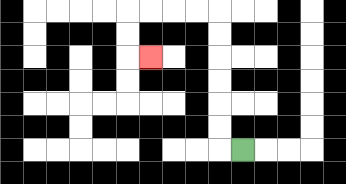{'start': '[10, 6]', 'end': '[6, 2]', 'path_directions': 'L,U,U,U,U,U,U,L,L,L,L,D,D,R', 'path_coordinates': '[[10, 6], [9, 6], [9, 5], [9, 4], [9, 3], [9, 2], [9, 1], [9, 0], [8, 0], [7, 0], [6, 0], [5, 0], [5, 1], [5, 2], [6, 2]]'}